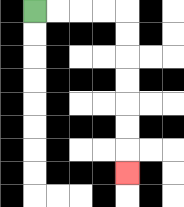{'start': '[1, 0]', 'end': '[5, 7]', 'path_directions': 'R,R,R,R,D,D,D,D,D,D,D', 'path_coordinates': '[[1, 0], [2, 0], [3, 0], [4, 0], [5, 0], [5, 1], [5, 2], [5, 3], [5, 4], [5, 5], [5, 6], [5, 7]]'}